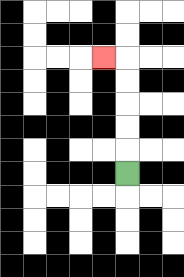{'start': '[5, 7]', 'end': '[4, 2]', 'path_directions': 'U,U,U,U,U,L', 'path_coordinates': '[[5, 7], [5, 6], [5, 5], [5, 4], [5, 3], [5, 2], [4, 2]]'}